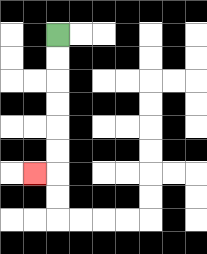{'start': '[2, 1]', 'end': '[1, 7]', 'path_directions': 'D,D,D,D,D,D,L', 'path_coordinates': '[[2, 1], [2, 2], [2, 3], [2, 4], [2, 5], [2, 6], [2, 7], [1, 7]]'}